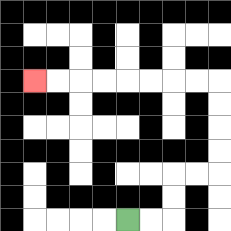{'start': '[5, 9]', 'end': '[1, 3]', 'path_directions': 'R,R,U,U,R,R,U,U,U,U,L,L,L,L,L,L,L,L', 'path_coordinates': '[[5, 9], [6, 9], [7, 9], [7, 8], [7, 7], [8, 7], [9, 7], [9, 6], [9, 5], [9, 4], [9, 3], [8, 3], [7, 3], [6, 3], [5, 3], [4, 3], [3, 3], [2, 3], [1, 3]]'}